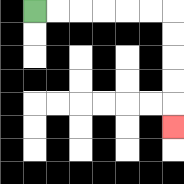{'start': '[1, 0]', 'end': '[7, 5]', 'path_directions': 'R,R,R,R,R,R,D,D,D,D,D', 'path_coordinates': '[[1, 0], [2, 0], [3, 0], [4, 0], [5, 0], [6, 0], [7, 0], [7, 1], [7, 2], [7, 3], [7, 4], [7, 5]]'}